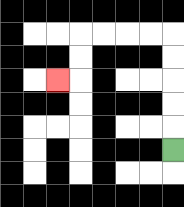{'start': '[7, 6]', 'end': '[2, 3]', 'path_directions': 'U,U,U,U,U,L,L,L,L,D,D,L', 'path_coordinates': '[[7, 6], [7, 5], [7, 4], [7, 3], [7, 2], [7, 1], [6, 1], [5, 1], [4, 1], [3, 1], [3, 2], [3, 3], [2, 3]]'}